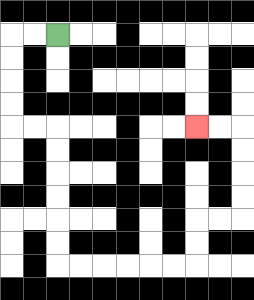{'start': '[2, 1]', 'end': '[8, 5]', 'path_directions': 'L,L,D,D,D,D,R,R,D,D,D,D,D,D,R,R,R,R,R,R,U,U,R,R,U,U,U,U,L,L', 'path_coordinates': '[[2, 1], [1, 1], [0, 1], [0, 2], [0, 3], [0, 4], [0, 5], [1, 5], [2, 5], [2, 6], [2, 7], [2, 8], [2, 9], [2, 10], [2, 11], [3, 11], [4, 11], [5, 11], [6, 11], [7, 11], [8, 11], [8, 10], [8, 9], [9, 9], [10, 9], [10, 8], [10, 7], [10, 6], [10, 5], [9, 5], [8, 5]]'}